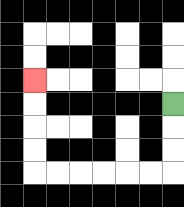{'start': '[7, 4]', 'end': '[1, 3]', 'path_directions': 'D,D,D,L,L,L,L,L,L,U,U,U,U', 'path_coordinates': '[[7, 4], [7, 5], [7, 6], [7, 7], [6, 7], [5, 7], [4, 7], [3, 7], [2, 7], [1, 7], [1, 6], [1, 5], [1, 4], [1, 3]]'}